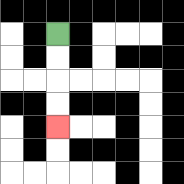{'start': '[2, 1]', 'end': '[2, 5]', 'path_directions': 'D,D,D,D', 'path_coordinates': '[[2, 1], [2, 2], [2, 3], [2, 4], [2, 5]]'}